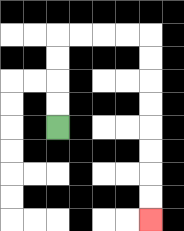{'start': '[2, 5]', 'end': '[6, 9]', 'path_directions': 'U,U,U,U,R,R,R,R,D,D,D,D,D,D,D,D', 'path_coordinates': '[[2, 5], [2, 4], [2, 3], [2, 2], [2, 1], [3, 1], [4, 1], [5, 1], [6, 1], [6, 2], [6, 3], [6, 4], [6, 5], [6, 6], [6, 7], [6, 8], [6, 9]]'}